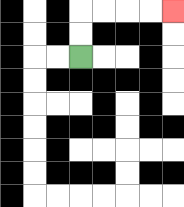{'start': '[3, 2]', 'end': '[7, 0]', 'path_directions': 'U,U,R,R,R,R', 'path_coordinates': '[[3, 2], [3, 1], [3, 0], [4, 0], [5, 0], [6, 0], [7, 0]]'}